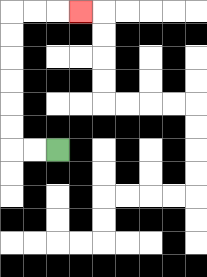{'start': '[2, 6]', 'end': '[3, 0]', 'path_directions': 'L,L,U,U,U,U,U,U,R,R,R', 'path_coordinates': '[[2, 6], [1, 6], [0, 6], [0, 5], [0, 4], [0, 3], [0, 2], [0, 1], [0, 0], [1, 0], [2, 0], [3, 0]]'}